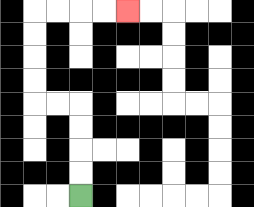{'start': '[3, 8]', 'end': '[5, 0]', 'path_directions': 'U,U,U,U,L,L,U,U,U,U,R,R,R,R', 'path_coordinates': '[[3, 8], [3, 7], [3, 6], [3, 5], [3, 4], [2, 4], [1, 4], [1, 3], [1, 2], [1, 1], [1, 0], [2, 0], [3, 0], [4, 0], [5, 0]]'}